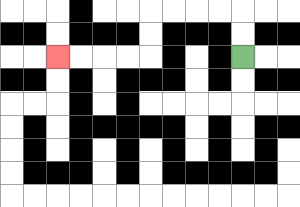{'start': '[10, 2]', 'end': '[2, 2]', 'path_directions': 'U,U,L,L,L,L,D,D,L,L,L,L', 'path_coordinates': '[[10, 2], [10, 1], [10, 0], [9, 0], [8, 0], [7, 0], [6, 0], [6, 1], [6, 2], [5, 2], [4, 2], [3, 2], [2, 2]]'}